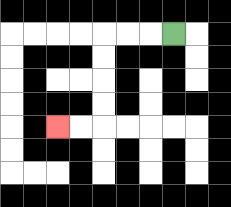{'start': '[7, 1]', 'end': '[2, 5]', 'path_directions': 'L,L,L,D,D,D,D,L,L', 'path_coordinates': '[[7, 1], [6, 1], [5, 1], [4, 1], [4, 2], [4, 3], [4, 4], [4, 5], [3, 5], [2, 5]]'}